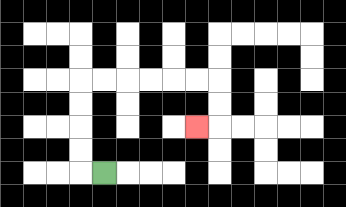{'start': '[4, 7]', 'end': '[8, 5]', 'path_directions': 'L,U,U,U,U,R,R,R,R,R,R,D,D,L', 'path_coordinates': '[[4, 7], [3, 7], [3, 6], [3, 5], [3, 4], [3, 3], [4, 3], [5, 3], [6, 3], [7, 3], [8, 3], [9, 3], [9, 4], [9, 5], [8, 5]]'}